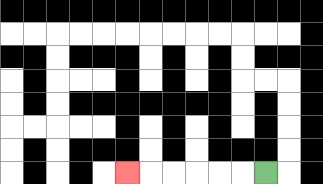{'start': '[11, 7]', 'end': '[5, 7]', 'path_directions': 'L,L,L,L,L,L', 'path_coordinates': '[[11, 7], [10, 7], [9, 7], [8, 7], [7, 7], [6, 7], [5, 7]]'}